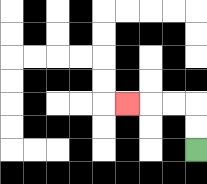{'start': '[8, 6]', 'end': '[5, 4]', 'path_directions': 'U,U,L,L,L', 'path_coordinates': '[[8, 6], [8, 5], [8, 4], [7, 4], [6, 4], [5, 4]]'}